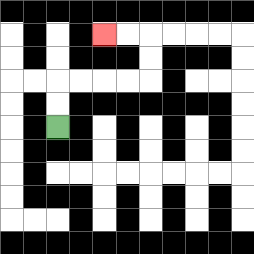{'start': '[2, 5]', 'end': '[4, 1]', 'path_directions': 'U,U,R,R,R,R,U,U,L,L', 'path_coordinates': '[[2, 5], [2, 4], [2, 3], [3, 3], [4, 3], [5, 3], [6, 3], [6, 2], [6, 1], [5, 1], [4, 1]]'}